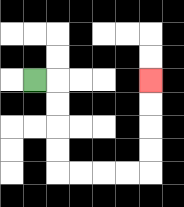{'start': '[1, 3]', 'end': '[6, 3]', 'path_directions': 'R,D,D,D,D,R,R,R,R,U,U,U,U', 'path_coordinates': '[[1, 3], [2, 3], [2, 4], [2, 5], [2, 6], [2, 7], [3, 7], [4, 7], [5, 7], [6, 7], [6, 6], [6, 5], [6, 4], [6, 3]]'}